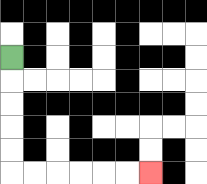{'start': '[0, 2]', 'end': '[6, 7]', 'path_directions': 'D,D,D,D,D,R,R,R,R,R,R', 'path_coordinates': '[[0, 2], [0, 3], [0, 4], [0, 5], [0, 6], [0, 7], [1, 7], [2, 7], [3, 7], [4, 7], [5, 7], [6, 7]]'}